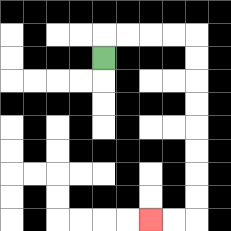{'start': '[4, 2]', 'end': '[6, 9]', 'path_directions': 'U,R,R,R,R,D,D,D,D,D,D,D,D,L,L', 'path_coordinates': '[[4, 2], [4, 1], [5, 1], [6, 1], [7, 1], [8, 1], [8, 2], [8, 3], [8, 4], [8, 5], [8, 6], [8, 7], [8, 8], [8, 9], [7, 9], [6, 9]]'}